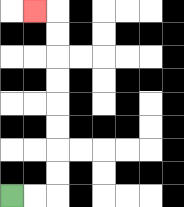{'start': '[0, 8]', 'end': '[1, 0]', 'path_directions': 'R,R,U,U,U,U,U,U,U,U,L', 'path_coordinates': '[[0, 8], [1, 8], [2, 8], [2, 7], [2, 6], [2, 5], [2, 4], [2, 3], [2, 2], [2, 1], [2, 0], [1, 0]]'}